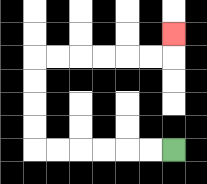{'start': '[7, 6]', 'end': '[7, 1]', 'path_directions': 'L,L,L,L,L,L,U,U,U,U,R,R,R,R,R,R,U', 'path_coordinates': '[[7, 6], [6, 6], [5, 6], [4, 6], [3, 6], [2, 6], [1, 6], [1, 5], [1, 4], [1, 3], [1, 2], [2, 2], [3, 2], [4, 2], [5, 2], [6, 2], [7, 2], [7, 1]]'}